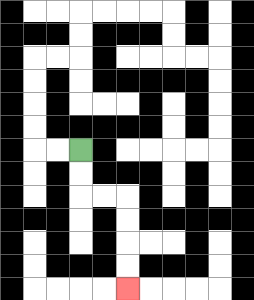{'start': '[3, 6]', 'end': '[5, 12]', 'path_directions': 'D,D,R,R,D,D,D,D', 'path_coordinates': '[[3, 6], [3, 7], [3, 8], [4, 8], [5, 8], [5, 9], [5, 10], [5, 11], [5, 12]]'}